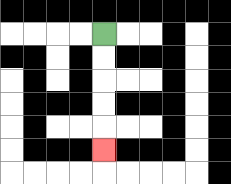{'start': '[4, 1]', 'end': '[4, 6]', 'path_directions': 'D,D,D,D,D', 'path_coordinates': '[[4, 1], [4, 2], [4, 3], [4, 4], [4, 5], [4, 6]]'}